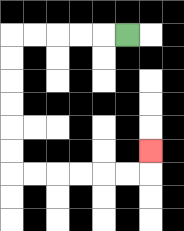{'start': '[5, 1]', 'end': '[6, 6]', 'path_directions': 'L,L,L,L,L,D,D,D,D,D,D,R,R,R,R,R,R,U', 'path_coordinates': '[[5, 1], [4, 1], [3, 1], [2, 1], [1, 1], [0, 1], [0, 2], [0, 3], [0, 4], [0, 5], [0, 6], [0, 7], [1, 7], [2, 7], [3, 7], [4, 7], [5, 7], [6, 7], [6, 6]]'}